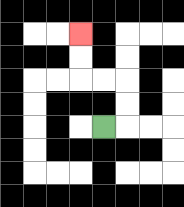{'start': '[4, 5]', 'end': '[3, 1]', 'path_directions': 'R,U,U,L,L,U,U', 'path_coordinates': '[[4, 5], [5, 5], [5, 4], [5, 3], [4, 3], [3, 3], [3, 2], [3, 1]]'}